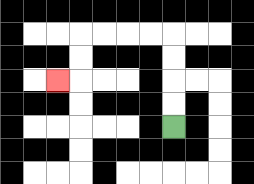{'start': '[7, 5]', 'end': '[2, 3]', 'path_directions': 'U,U,U,U,L,L,L,L,D,D,L', 'path_coordinates': '[[7, 5], [7, 4], [7, 3], [7, 2], [7, 1], [6, 1], [5, 1], [4, 1], [3, 1], [3, 2], [3, 3], [2, 3]]'}